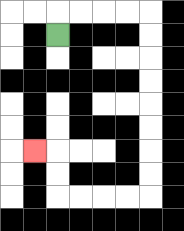{'start': '[2, 1]', 'end': '[1, 6]', 'path_directions': 'U,R,R,R,R,D,D,D,D,D,D,D,D,L,L,L,L,U,U,L', 'path_coordinates': '[[2, 1], [2, 0], [3, 0], [4, 0], [5, 0], [6, 0], [6, 1], [6, 2], [6, 3], [6, 4], [6, 5], [6, 6], [6, 7], [6, 8], [5, 8], [4, 8], [3, 8], [2, 8], [2, 7], [2, 6], [1, 6]]'}